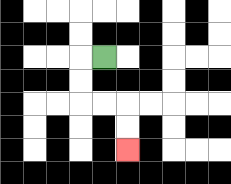{'start': '[4, 2]', 'end': '[5, 6]', 'path_directions': 'L,D,D,R,R,D,D', 'path_coordinates': '[[4, 2], [3, 2], [3, 3], [3, 4], [4, 4], [5, 4], [5, 5], [5, 6]]'}